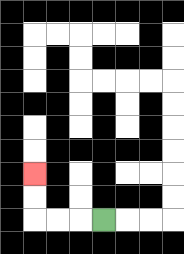{'start': '[4, 9]', 'end': '[1, 7]', 'path_directions': 'L,L,L,U,U', 'path_coordinates': '[[4, 9], [3, 9], [2, 9], [1, 9], [1, 8], [1, 7]]'}